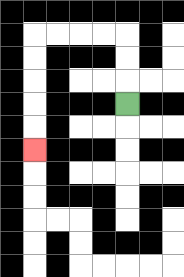{'start': '[5, 4]', 'end': '[1, 6]', 'path_directions': 'U,U,U,L,L,L,L,D,D,D,D,D', 'path_coordinates': '[[5, 4], [5, 3], [5, 2], [5, 1], [4, 1], [3, 1], [2, 1], [1, 1], [1, 2], [1, 3], [1, 4], [1, 5], [1, 6]]'}